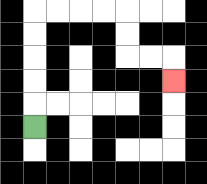{'start': '[1, 5]', 'end': '[7, 3]', 'path_directions': 'U,U,U,U,U,R,R,R,R,D,D,R,R,D', 'path_coordinates': '[[1, 5], [1, 4], [1, 3], [1, 2], [1, 1], [1, 0], [2, 0], [3, 0], [4, 0], [5, 0], [5, 1], [5, 2], [6, 2], [7, 2], [7, 3]]'}